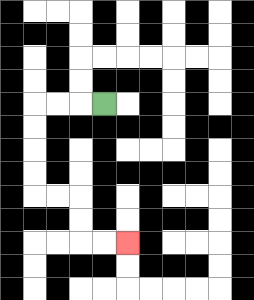{'start': '[4, 4]', 'end': '[5, 10]', 'path_directions': 'L,L,L,D,D,D,D,R,R,D,D,R,R', 'path_coordinates': '[[4, 4], [3, 4], [2, 4], [1, 4], [1, 5], [1, 6], [1, 7], [1, 8], [2, 8], [3, 8], [3, 9], [3, 10], [4, 10], [5, 10]]'}